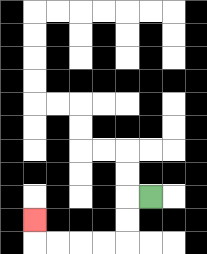{'start': '[6, 8]', 'end': '[1, 9]', 'path_directions': 'L,D,D,L,L,L,L,U', 'path_coordinates': '[[6, 8], [5, 8], [5, 9], [5, 10], [4, 10], [3, 10], [2, 10], [1, 10], [1, 9]]'}